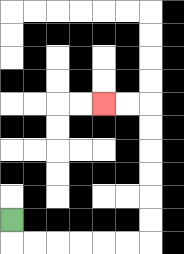{'start': '[0, 9]', 'end': '[4, 4]', 'path_directions': 'D,R,R,R,R,R,R,U,U,U,U,U,U,L,L', 'path_coordinates': '[[0, 9], [0, 10], [1, 10], [2, 10], [3, 10], [4, 10], [5, 10], [6, 10], [6, 9], [6, 8], [6, 7], [6, 6], [6, 5], [6, 4], [5, 4], [4, 4]]'}